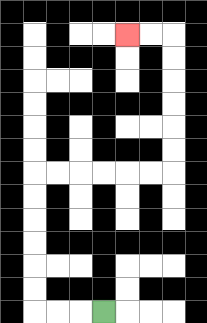{'start': '[4, 13]', 'end': '[5, 1]', 'path_directions': 'L,L,L,U,U,U,U,U,U,R,R,R,R,R,R,U,U,U,U,U,U,L,L', 'path_coordinates': '[[4, 13], [3, 13], [2, 13], [1, 13], [1, 12], [1, 11], [1, 10], [1, 9], [1, 8], [1, 7], [2, 7], [3, 7], [4, 7], [5, 7], [6, 7], [7, 7], [7, 6], [7, 5], [7, 4], [7, 3], [7, 2], [7, 1], [6, 1], [5, 1]]'}